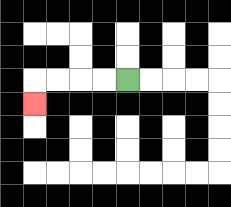{'start': '[5, 3]', 'end': '[1, 4]', 'path_directions': 'L,L,L,L,D', 'path_coordinates': '[[5, 3], [4, 3], [3, 3], [2, 3], [1, 3], [1, 4]]'}